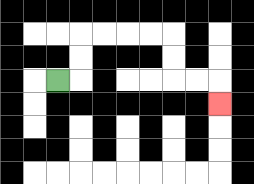{'start': '[2, 3]', 'end': '[9, 4]', 'path_directions': 'R,U,U,R,R,R,R,D,D,R,R,D', 'path_coordinates': '[[2, 3], [3, 3], [3, 2], [3, 1], [4, 1], [5, 1], [6, 1], [7, 1], [7, 2], [7, 3], [8, 3], [9, 3], [9, 4]]'}